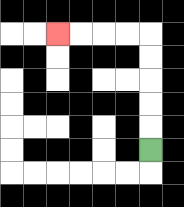{'start': '[6, 6]', 'end': '[2, 1]', 'path_directions': 'U,U,U,U,U,L,L,L,L', 'path_coordinates': '[[6, 6], [6, 5], [6, 4], [6, 3], [6, 2], [6, 1], [5, 1], [4, 1], [3, 1], [2, 1]]'}